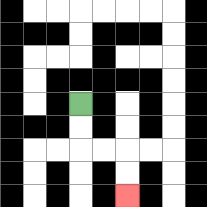{'start': '[3, 4]', 'end': '[5, 8]', 'path_directions': 'D,D,R,R,D,D', 'path_coordinates': '[[3, 4], [3, 5], [3, 6], [4, 6], [5, 6], [5, 7], [5, 8]]'}